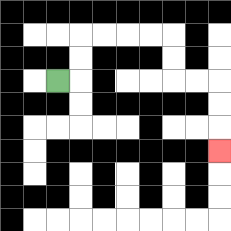{'start': '[2, 3]', 'end': '[9, 6]', 'path_directions': 'R,U,U,R,R,R,R,D,D,R,R,D,D,D', 'path_coordinates': '[[2, 3], [3, 3], [3, 2], [3, 1], [4, 1], [5, 1], [6, 1], [7, 1], [7, 2], [7, 3], [8, 3], [9, 3], [9, 4], [9, 5], [9, 6]]'}